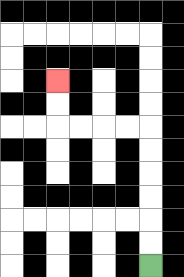{'start': '[6, 11]', 'end': '[2, 3]', 'path_directions': 'U,U,U,U,U,U,L,L,L,L,U,U', 'path_coordinates': '[[6, 11], [6, 10], [6, 9], [6, 8], [6, 7], [6, 6], [6, 5], [5, 5], [4, 5], [3, 5], [2, 5], [2, 4], [2, 3]]'}